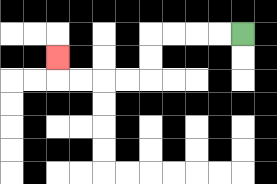{'start': '[10, 1]', 'end': '[2, 2]', 'path_directions': 'L,L,L,L,D,D,L,L,L,L,U', 'path_coordinates': '[[10, 1], [9, 1], [8, 1], [7, 1], [6, 1], [6, 2], [6, 3], [5, 3], [4, 3], [3, 3], [2, 3], [2, 2]]'}